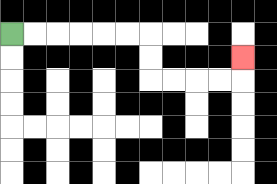{'start': '[0, 1]', 'end': '[10, 2]', 'path_directions': 'R,R,R,R,R,R,D,D,R,R,R,R,U', 'path_coordinates': '[[0, 1], [1, 1], [2, 1], [3, 1], [4, 1], [5, 1], [6, 1], [6, 2], [6, 3], [7, 3], [8, 3], [9, 3], [10, 3], [10, 2]]'}